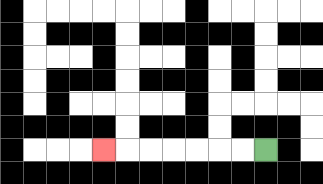{'start': '[11, 6]', 'end': '[4, 6]', 'path_directions': 'L,L,L,L,L,L,L', 'path_coordinates': '[[11, 6], [10, 6], [9, 6], [8, 6], [7, 6], [6, 6], [5, 6], [4, 6]]'}